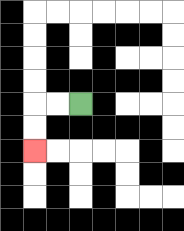{'start': '[3, 4]', 'end': '[1, 6]', 'path_directions': 'L,L,D,D', 'path_coordinates': '[[3, 4], [2, 4], [1, 4], [1, 5], [1, 6]]'}